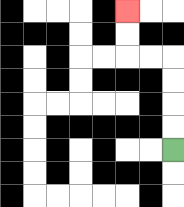{'start': '[7, 6]', 'end': '[5, 0]', 'path_directions': 'U,U,U,U,L,L,U,U', 'path_coordinates': '[[7, 6], [7, 5], [7, 4], [7, 3], [7, 2], [6, 2], [5, 2], [5, 1], [5, 0]]'}